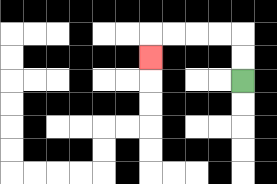{'start': '[10, 3]', 'end': '[6, 2]', 'path_directions': 'U,U,L,L,L,L,D', 'path_coordinates': '[[10, 3], [10, 2], [10, 1], [9, 1], [8, 1], [7, 1], [6, 1], [6, 2]]'}